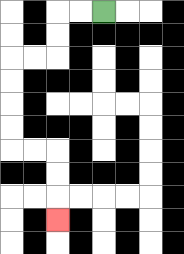{'start': '[4, 0]', 'end': '[2, 9]', 'path_directions': 'L,L,D,D,L,L,D,D,D,D,R,R,D,D,D', 'path_coordinates': '[[4, 0], [3, 0], [2, 0], [2, 1], [2, 2], [1, 2], [0, 2], [0, 3], [0, 4], [0, 5], [0, 6], [1, 6], [2, 6], [2, 7], [2, 8], [2, 9]]'}